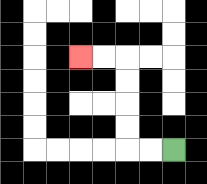{'start': '[7, 6]', 'end': '[3, 2]', 'path_directions': 'L,L,U,U,U,U,L,L', 'path_coordinates': '[[7, 6], [6, 6], [5, 6], [5, 5], [5, 4], [5, 3], [5, 2], [4, 2], [3, 2]]'}